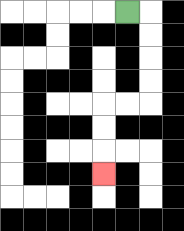{'start': '[5, 0]', 'end': '[4, 7]', 'path_directions': 'R,D,D,D,D,L,L,D,D,D', 'path_coordinates': '[[5, 0], [6, 0], [6, 1], [6, 2], [6, 3], [6, 4], [5, 4], [4, 4], [4, 5], [4, 6], [4, 7]]'}